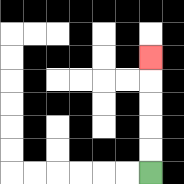{'start': '[6, 7]', 'end': '[6, 2]', 'path_directions': 'U,U,U,U,U', 'path_coordinates': '[[6, 7], [6, 6], [6, 5], [6, 4], [6, 3], [6, 2]]'}